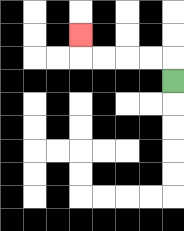{'start': '[7, 3]', 'end': '[3, 1]', 'path_directions': 'U,L,L,L,L,U', 'path_coordinates': '[[7, 3], [7, 2], [6, 2], [5, 2], [4, 2], [3, 2], [3, 1]]'}